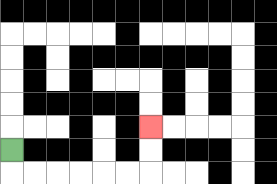{'start': '[0, 6]', 'end': '[6, 5]', 'path_directions': 'D,R,R,R,R,R,R,U,U', 'path_coordinates': '[[0, 6], [0, 7], [1, 7], [2, 7], [3, 7], [4, 7], [5, 7], [6, 7], [6, 6], [6, 5]]'}